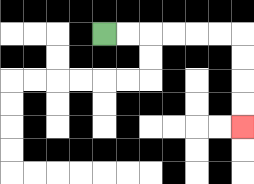{'start': '[4, 1]', 'end': '[10, 5]', 'path_directions': 'R,R,R,R,R,R,D,D,D,D', 'path_coordinates': '[[4, 1], [5, 1], [6, 1], [7, 1], [8, 1], [9, 1], [10, 1], [10, 2], [10, 3], [10, 4], [10, 5]]'}